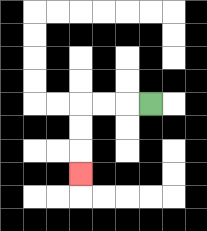{'start': '[6, 4]', 'end': '[3, 7]', 'path_directions': 'L,L,L,D,D,D', 'path_coordinates': '[[6, 4], [5, 4], [4, 4], [3, 4], [3, 5], [3, 6], [3, 7]]'}